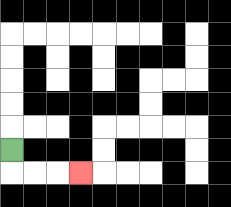{'start': '[0, 6]', 'end': '[3, 7]', 'path_directions': 'D,R,R,R', 'path_coordinates': '[[0, 6], [0, 7], [1, 7], [2, 7], [3, 7]]'}